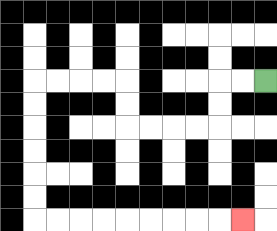{'start': '[11, 3]', 'end': '[10, 9]', 'path_directions': 'L,L,D,D,L,L,L,L,U,U,L,L,L,L,D,D,D,D,D,D,R,R,R,R,R,R,R,R,R', 'path_coordinates': '[[11, 3], [10, 3], [9, 3], [9, 4], [9, 5], [8, 5], [7, 5], [6, 5], [5, 5], [5, 4], [5, 3], [4, 3], [3, 3], [2, 3], [1, 3], [1, 4], [1, 5], [1, 6], [1, 7], [1, 8], [1, 9], [2, 9], [3, 9], [4, 9], [5, 9], [6, 9], [7, 9], [8, 9], [9, 9], [10, 9]]'}